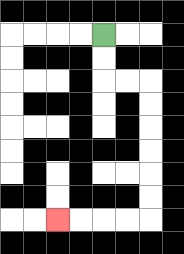{'start': '[4, 1]', 'end': '[2, 9]', 'path_directions': 'D,D,R,R,D,D,D,D,D,D,L,L,L,L', 'path_coordinates': '[[4, 1], [4, 2], [4, 3], [5, 3], [6, 3], [6, 4], [6, 5], [6, 6], [6, 7], [6, 8], [6, 9], [5, 9], [4, 9], [3, 9], [2, 9]]'}